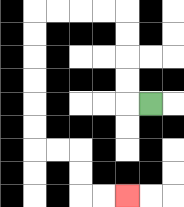{'start': '[6, 4]', 'end': '[5, 8]', 'path_directions': 'L,U,U,U,U,L,L,L,L,D,D,D,D,D,D,R,R,D,D,R,R', 'path_coordinates': '[[6, 4], [5, 4], [5, 3], [5, 2], [5, 1], [5, 0], [4, 0], [3, 0], [2, 0], [1, 0], [1, 1], [1, 2], [1, 3], [1, 4], [1, 5], [1, 6], [2, 6], [3, 6], [3, 7], [3, 8], [4, 8], [5, 8]]'}